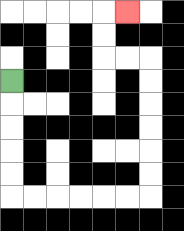{'start': '[0, 3]', 'end': '[5, 0]', 'path_directions': 'D,D,D,D,D,R,R,R,R,R,R,U,U,U,U,U,U,L,L,U,U,R', 'path_coordinates': '[[0, 3], [0, 4], [0, 5], [0, 6], [0, 7], [0, 8], [1, 8], [2, 8], [3, 8], [4, 8], [5, 8], [6, 8], [6, 7], [6, 6], [6, 5], [6, 4], [6, 3], [6, 2], [5, 2], [4, 2], [4, 1], [4, 0], [5, 0]]'}